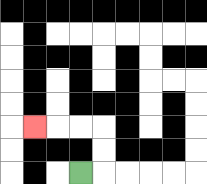{'start': '[3, 7]', 'end': '[1, 5]', 'path_directions': 'R,U,U,L,L,L', 'path_coordinates': '[[3, 7], [4, 7], [4, 6], [4, 5], [3, 5], [2, 5], [1, 5]]'}